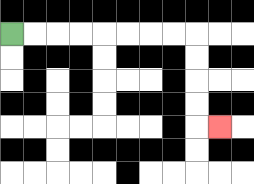{'start': '[0, 1]', 'end': '[9, 5]', 'path_directions': 'R,R,R,R,R,R,R,R,D,D,D,D,R', 'path_coordinates': '[[0, 1], [1, 1], [2, 1], [3, 1], [4, 1], [5, 1], [6, 1], [7, 1], [8, 1], [8, 2], [8, 3], [8, 4], [8, 5], [9, 5]]'}